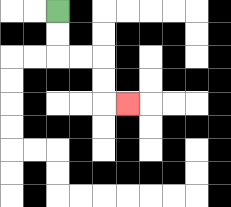{'start': '[2, 0]', 'end': '[5, 4]', 'path_directions': 'D,D,R,R,D,D,R', 'path_coordinates': '[[2, 0], [2, 1], [2, 2], [3, 2], [4, 2], [4, 3], [4, 4], [5, 4]]'}